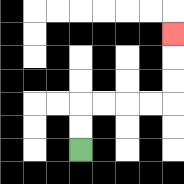{'start': '[3, 6]', 'end': '[7, 1]', 'path_directions': 'U,U,R,R,R,R,U,U,U', 'path_coordinates': '[[3, 6], [3, 5], [3, 4], [4, 4], [5, 4], [6, 4], [7, 4], [7, 3], [7, 2], [7, 1]]'}